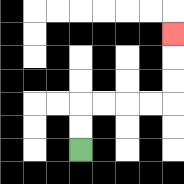{'start': '[3, 6]', 'end': '[7, 1]', 'path_directions': 'U,U,R,R,R,R,U,U,U', 'path_coordinates': '[[3, 6], [3, 5], [3, 4], [4, 4], [5, 4], [6, 4], [7, 4], [7, 3], [7, 2], [7, 1]]'}